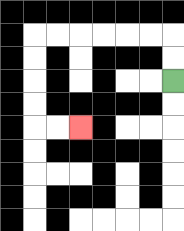{'start': '[7, 3]', 'end': '[3, 5]', 'path_directions': 'U,U,L,L,L,L,L,L,D,D,D,D,R,R', 'path_coordinates': '[[7, 3], [7, 2], [7, 1], [6, 1], [5, 1], [4, 1], [3, 1], [2, 1], [1, 1], [1, 2], [1, 3], [1, 4], [1, 5], [2, 5], [3, 5]]'}